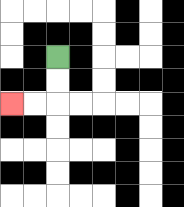{'start': '[2, 2]', 'end': '[0, 4]', 'path_directions': 'D,D,L,L', 'path_coordinates': '[[2, 2], [2, 3], [2, 4], [1, 4], [0, 4]]'}